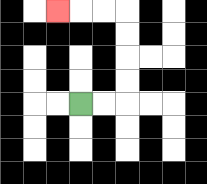{'start': '[3, 4]', 'end': '[2, 0]', 'path_directions': 'R,R,U,U,U,U,L,L,L', 'path_coordinates': '[[3, 4], [4, 4], [5, 4], [5, 3], [5, 2], [5, 1], [5, 0], [4, 0], [3, 0], [2, 0]]'}